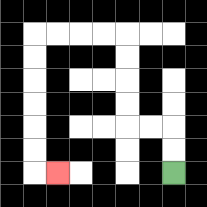{'start': '[7, 7]', 'end': '[2, 7]', 'path_directions': 'U,U,L,L,U,U,U,U,L,L,L,L,D,D,D,D,D,D,R', 'path_coordinates': '[[7, 7], [7, 6], [7, 5], [6, 5], [5, 5], [5, 4], [5, 3], [5, 2], [5, 1], [4, 1], [3, 1], [2, 1], [1, 1], [1, 2], [1, 3], [1, 4], [1, 5], [1, 6], [1, 7], [2, 7]]'}